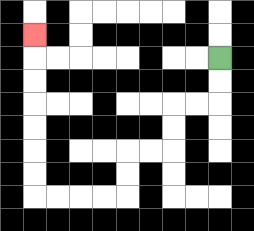{'start': '[9, 2]', 'end': '[1, 1]', 'path_directions': 'D,D,L,L,D,D,L,L,D,D,L,L,L,L,U,U,U,U,U,U,U', 'path_coordinates': '[[9, 2], [9, 3], [9, 4], [8, 4], [7, 4], [7, 5], [7, 6], [6, 6], [5, 6], [5, 7], [5, 8], [4, 8], [3, 8], [2, 8], [1, 8], [1, 7], [1, 6], [1, 5], [1, 4], [1, 3], [1, 2], [1, 1]]'}